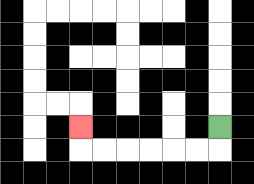{'start': '[9, 5]', 'end': '[3, 5]', 'path_directions': 'D,L,L,L,L,L,L,U', 'path_coordinates': '[[9, 5], [9, 6], [8, 6], [7, 6], [6, 6], [5, 6], [4, 6], [3, 6], [3, 5]]'}